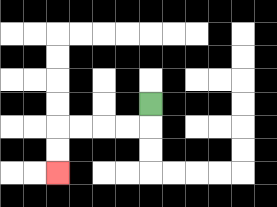{'start': '[6, 4]', 'end': '[2, 7]', 'path_directions': 'D,L,L,L,L,D,D', 'path_coordinates': '[[6, 4], [6, 5], [5, 5], [4, 5], [3, 5], [2, 5], [2, 6], [2, 7]]'}